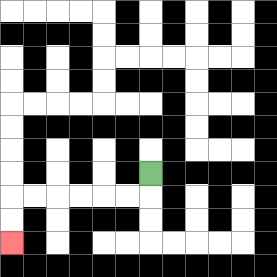{'start': '[6, 7]', 'end': '[0, 10]', 'path_directions': 'D,L,L,L,L,L,L,D,D', 'path_coordinates': '[[6, 7], [6, 8], [5, 8], [4, 8], [3, 8], [2, 8], [1, 8], [0, 8], [0, 9], [0, 10]]'}